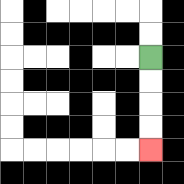{'start': '[6, 2]', 'end': '[6, 6]', 'path_directions': 'D,D,D,D', 'path_coordinates': '[[6, 2], [6, 3], [6, 4], [6, 5], [6, 6]]'}